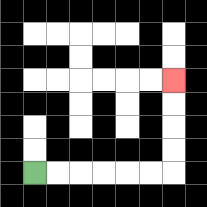{'start': '[1, 7]', 'end': '[7, 3]', 'path_directions': 'R,R,R,R,R,R,U,U,U,U', 'path_coordinates': '[[1, 7], [2, 7], [3, 7], [4, 7], [5, 7], [6, 7], [7, 7], [7, 6], [7, 5], [7, 4], [7, 3]]'}